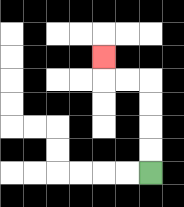{'start': '[6, 7]', 'end': '[4, 2]', 'path_directions': 'U,U,U,U,L,L,U', 'path_coordinates': '[[6, 7], [6, 6], [6, 5], [6, 4], [6, 3], [5, 3], [4, 3], [4, 2]]'}